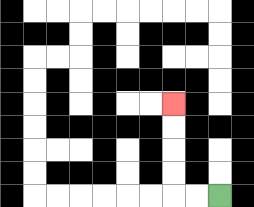{'start': '[9, 8]', 'end': '[7, 4]', 'path_directions': 'L,L,U,U,U,U', 'path_coordinates': '[[9, 8], [8, 8], [7, 8], [7, 7], [7, 6], [7, 5], [7, 4]]'}